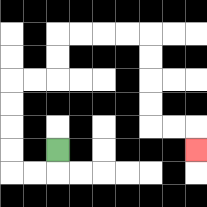{'start': '[2, 6]', 'end': '[8, 6]', 'path_directions': 'D,L,L,U,U,U,U,R,R,U,U,R,R,R,R,D,D,D,D,R,R,D', 'path_coordinates': '[[2, 6], [2, 7], [1, 7], [0, 7], [0, 6], [0, 5], [0, 4], [0, 3], [1, 3], [2, 3], [2, 2], [2, 1], [3, 1], [4, 1], [5, 1], [6, 1], [6, 2], [6, 3], [6, 4], [6, 5], [7, 5], [8, 5], [8, 6]]'}